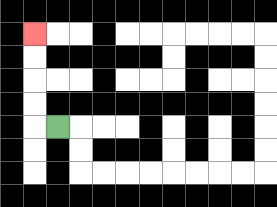{'start': '[2, 5]', 'end': '[1, 1]', 'path_directions': 'L,U,U,U,U', 'path_coordinates': '[[2, 5], [1, 5], [1, 4], [1, 3], [1, 2], [1, 1]]'}